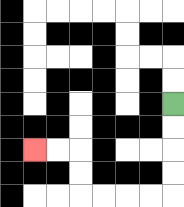{'start': '[7, 4]', 'end': '[1, 6]', 'path_directions': 'D,D,D,D,L,L,L,L,U,U,L,L', 'path_coordinates': '[[7, 4], [7, 5], [7, 6], [7, 7], [7, 8], [6, 8], [5, 8], [4, 8], [3, 8], [3, 7], [3, 6], [2, 6], [1, 6]]'}